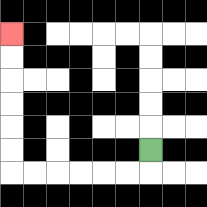{'start': '[6, 6]', 'end': '[0, 1]', 'path_directions': 'D,L,L,L,L,L,L,U,U,U,U,U,U', 'path_coordinates': '[[6, 6], [6, 7], [5, 7], [4, 7], [3, 7], [2, 7], [1, 7], [0, 7], [0, 6], [0, 5], [0, 4], [0, 3], [0, 2], [0, 1]]'}